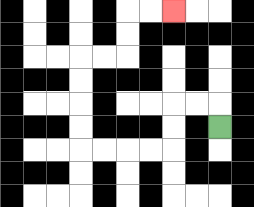{'start': '[9, 5]', 'end': '[7, 0]', 'path_directions': 'U,L,L,D,D,L,L,L,L,U,U,U,U,R,R,U,U,R,R', 'path_coordinates': '[[9, 5], [9, 4], [8, 4], [7, 4], [7, 5], [7, 6], [6, 6], [5, 6], [4, 6], [3, 6], [3, 5], [3, 4], [3, 3], [3, 2], [4, 2], [5, 2], [5, 1], [5, 0], [6, 0], [7, 0]]'}